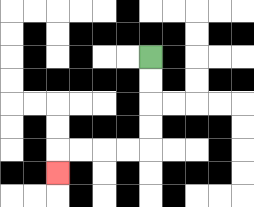{'start': '[6, 2]', 'end': '[2, 7]', 'path_directions': 'D,D,D,D,L,L,L,L,D', 'path_coordinates': '[[6, 2], [6, 3], [6, 4], [6, 5], [6, 6], [5, 6], [4, 6], [3, 6], [2, 6], [2, 7]]'}